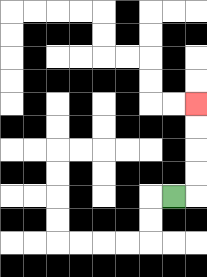{'start': '[7, 8]', 'end': '[8, 4]', 'path_directions': 'R,U,U,U,U', 'path_coordinates': '[[7, 8], [8, 8], [8, 7], [8, 6], [8, 5], [8, 4]]'}